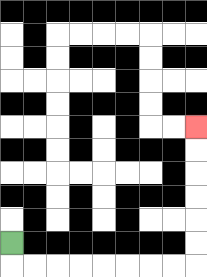{'start': '[0, 10]', 'end': '[8, 5]', 'path_directions': 'D,R,R,R,R,R,R,R,R,U,U,U,U,U,U', 'path_coordinates': '[[0, 10], [0, 11], [1, 11], [2, 11], [3, 11], [4, 11], [5, 11], [6, 11], [7, 11], [8, 11], [8, 10], [8, 9], [8, 8], [8, 7], [8, 6], [8, 5]]'}